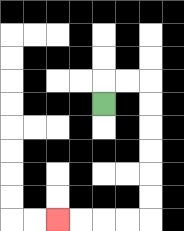{'start': '[4, 4]', 'end': '[2, 9]', 'path_directions': 'U,R,R,D,D,D,D,D,D,L,L,L,L', 'path_coordinates': '[[4, 4], [4, 3], [5, 3], [6, 3], [6, 4], [6, 5], [6, 6], [6, 7], [6, 8], [6, 9], [5, 9], [4, 9], [3, 9], [2, 9]]'}